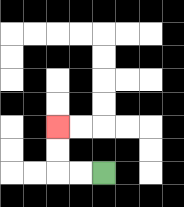{'start': '[4, 7]', 'end': '[2, 5]', 'path_directions': 'L,L,U,U', 'path_coordinates': '[[4, 7], [3, 7], [2, 7], [2, 6], [2, 5]]'}